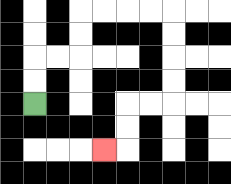{'start': '[1, 4]', 'end': '[4, 6]', 'path_directions': 'U,U,R,R,U,U,R,R,R,R,D,D,D,D,L,L,D,D,L', 'path_coordinates': '[[1, 4], [1, 3], [1, 2], [2, 2], [3, 2], [3, 1], [3, 0], [4, 0], [5, 0], [6, 0], [7, 0], [7, 1], [7, 2], [7, 3], [7, 4], [6, 4], [5, 4], [5, 5], [5, 6], [4, 6]]'}